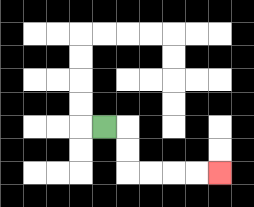{'start': '[4, 5]', 'end': '[9, 7]', 'path_directions': 'R,D,D,R,R,R,R', 'path_coordinates': '[[4, 5], [5, 5], [5, 6], [5, 7], [6, 7], [7, 7], [8, 7], [9, 7]]'}